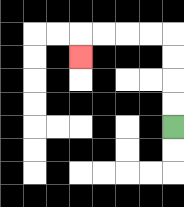{'start': '[7, 5]', 'end': '[3, 2]', 'path_directions': 'U,U,U,U,L,L,L,L,D', 'path_coordinates': '[[7, 5], [7, 4], [7, 3], [7, 2], [7, 1], [6, 1], [5, 1], [4, 1], [3, 1], [3, 2]]'}